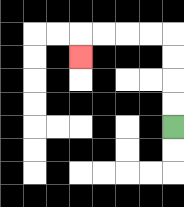{'start': '[7, 5]', 'end': '[3, 2]', 'path_directions': 'U,U,U,U,L,L,L,L,D', 'path_coordinates': '[[7, 5], [7, 4], [7, 3], [7, 2], [7, 1], [6, 1], [5, 1], [4, 1], [3, 1], [3, 2]]'}